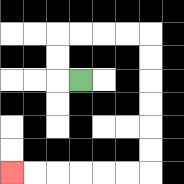{'start': '[3, 3]', 'end': '[0, 7]', 'path_directions': 'L,U,U,R,R,R,R,D,D,D,D,D,D,L,L,L,L,L,L', 'path_coordinates': '[[3, 3], [2, 3], [2, 2], [2, 1], [3, 1], [4, 1], [5, 1], [6, 1], [6, 2], [6, 3], [6, 4], [6, 5], [6, 6], [6, 7], [5, 7], [4, 7], [3, 7], [2, 7], [1, 7], [0, 7]]'}